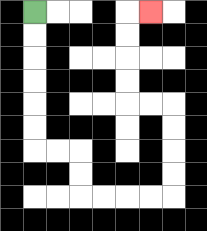{'start': '[1, 0]', 'end': '[6, 0]', 'path_directions': 'D,D,D,D,D,D,R,R,D,D,R,R,R,R,U,U,U,U,L,L,U,U,U,U,R', 'path_coordinates': '[[1, 0], [1, 1], [1, 2], [1, 3], [1, 4], [1, 5], [1, 6], [2, 6], [3, 6], [3, 7], [3, 8], [4, 8], [5, 8], [6, 8], [7, 8], [7, 7], [7, 6], [7, 5], [7, 4], [6, 4], [5, 4], [5, 3], [5, 2], [5, 1], [5, 0], [6, 0]]'}